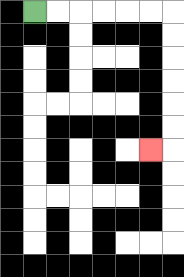{'start': '[1, 0]', 'end': '[6, 6]', 'path_directions': 'R,R,R,R,R,R,D,D,D,D,D,D,L', 'path_coordinates': '[[1, 0], [2, 0], [3, 0], [4, 0], [5, 0], [6, 0], [7, 0], [7, 1], [7, 2], [7, 3], [7, 4], [7, 5], [7, 6], [6, 6]]'}